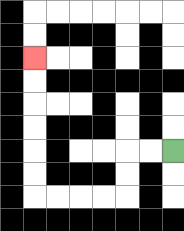{'start': '[7, 6]', 'end': '[1, 2]', 'path_directions': 'L,L,D,D,L,L,L,L,U,U,U,U,U,U', 'path_coordinates': '[[7, 6], [6, 6], [5, 6], [5, 7], [5, 8], [4, 8], [3, 8], [2, 8], [1, 8], [1, 7], [1, 6], [1, 5], [1, 4], [1, 3], [1, 2]]'}